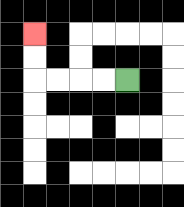{'start': '[5, 3]', 'end': '[1, 1]', 'path_directions': 'L,L,L,L,U,U', 'path_coordinates': '[[5, 3], [4, 3], [3, 3], [2, 3], [1, 3], [1, 2], [1, 1]]'}